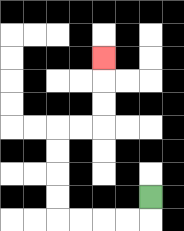{'start': '[6, 8]', 'end': '[4, 2]', 'path_directions': 'D,L,L,L,L,U,U,U,U,R,R,U,U,U', 'path_coordinates': '[[6, 8], [6, 9], [5, 9], [4, 9], [3, 9], [2, 9], [2, 8], [2, 7], [2, 6], [2, 5], [3, 5], [4, 5], [4, 4], [4, 3], [4, 2]]'}